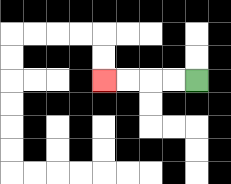{'start': '[8, 3]', 'end': '[4, 3]', 'path_directions': 'L,L,L,L', 'path_coordinates': '[[8, 3], [7, 3], [6, 3], [5, 3], [4, 3]]'}